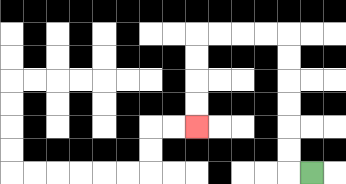{'start': '[13, 7]', 'end': '[8, 5]', 'path_directions': 'L,U,U,U,U,U,U,L,L,L,L,D,D,D,D', 'path_coordinates': '[[13, 7], [12, 7], [12, 6], [12, 5], [12, 4], [12, 3], [12, 2], [12, 1], [11, 1], [10, 1], [9, 1], [8, 1], [8, 2], [8, 3], [8, 4], [8, 5]]'}